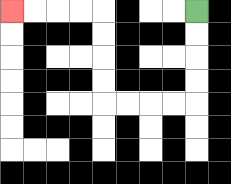{'start': '[8, 0]', 'end': '[0, 0]', 'path_directions': 'D,D,D,D,L,L,L,L,U,U,U,U,L,L,L,L', 'path_coordinates': '[[8, 0], [8, 1], [8, 2], [8, 3], [8, 4], [7, 4], [6, 4], [5, 4], [4, 4], [4, 3], [4, 2], [4, 1], [4, 0], [3, 0], [2, 0], [1, 0], [0, 0]]'}